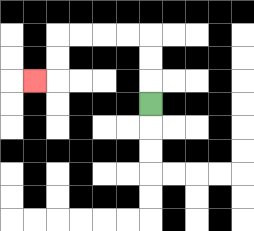{'start': '[6, 4]', 'end': '[1, 3]', 'path_directions': 'U,U,U,L,L,L,L,D,D,L', 'path_coordinates': '[[6, 4], [6, 3], [6, 2], [6, 1], [5, 1], [4, 1], [3, 1], [2, 1], [2, 2], [2, 3], [1, 3]]'}